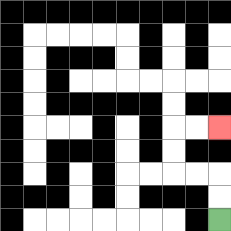{'start': '[9, 9]', 'end': '[9, 5]', 'path_directions': 'U,U,L,L,U,U,R,R', 'path_coordinates': '[[9, 9], [9, 8], [9, 7], [8, 7], [7, 7], [7, 6], [7, 5], [8, 5], [9, 5]]'}